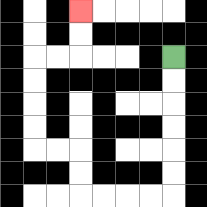{'start': '[7, 2]', 'end': '[3, 0]', 'path_directions': 'D,D,D,D,D,D,L,L,L,L,U,U,L,L,U,U,U,U,R,R,U,U', 'path_coordinates': '[[7, 2], [7, 3], [7, 4], [7, 5], [7, 6], [7, 7], [7, 8], [6, 8], [5, 8], [4, 8], [3, 8], [3, 7], [3, 6], [2, 6], [1, 6], [1, 5], [1, 4], [1, 3], [1, 2], [2, 2], [3, 2], [3, 1], [3, 0]]'}